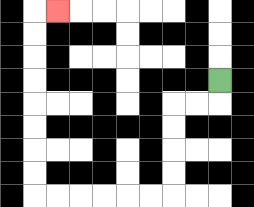{'start': '[9, 3]', 'end': '[2, 0]', 'path_directions': 'D,L,L,D,D,D,D,L,L,L,L,L,L,U,U,U,U,U,U,U,U,R', 'path_coordinates': '[[9, 3], [9, 4], [8, 4], [7, 4], [7, 5], [7, 6], [7, 7], [7, 8], [6, 8], [5, 8], [4, 8], [3, 8], [2, 8], [1, 8], [1, 7], [1, 6], [1, 5], [1, 4], [1, 3], [1, 2], [1, 1], [1, 0], [2, 0]]'}